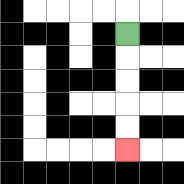{'start': '[5, 1]', 'end': '[5, 6]', 'path_directions': 'D,D,D,D,D', 'path_coordinates': '[[5, 1], [5, 2], [5, 3], [5, 4], [5, 5], [5, 6]]'}